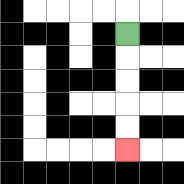{'start': '[5, 1]', 'end': '[5, 6]', 'path_directions': 'D,D,D,D,D', 'path_coordinates': '[[5, 1], [5, 2], [5, 3], [5, 4], [5, 5], [5, 6]]'}